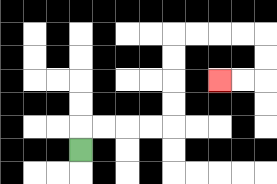{'start': '[3, 6]', 'end': '[9, 3]', 'path_directions': 'U,R,R,R,R,U,U,U,U,R,R,R,R,D,D,L,L', 'path_coordinates': '[[3, 6], [3, 5], [4, 5], [5, 5], [6, 5], [7, 5], [7, 4], [7, 3], [7, 2], [7, 1], [8, 1], [9, 1], [10, 1], [11, 1], [11, 2], [11, 3], [10, 3], [9, 3]]'}